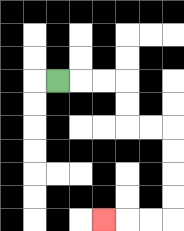{'start': '[2, 3]', 'end': '[4, 9]', 'path_directions': 'R,R,R,D,D,R,R,D,D,D,D,L,L,L', 'path_coordinates': '[[2, 3], [3, 3], [4, 3], [5, 3], [5, 4], [5, 5], [6, 5], [7, 5], [7, 6], [7, 7], [7, 8], [7, 9], [6, 9], [5, 9], [4, 9]]'}